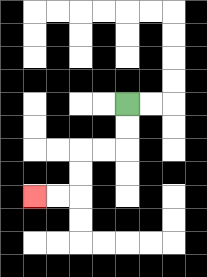{'start': '[5, 4]', 'end': '[1, 8]', 'path_directions': 'D,D,L,L,D,D,L,L', 'path_coordinates': '[[5, 4], [5, 5], [5, 6], [4, 6], [3, 6], [3, 7], [3, 8], [2, 8], [1, 8]]'}